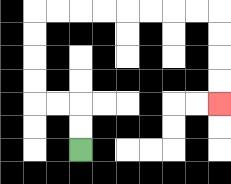{'start': '[3, 6]', 'end': '[9, 4]', 'path_directions': 'U,U,L,L,U,U,U,U,R,R,R,R,R,R,R,R,D,D,D,D', 'path_coordinates': '[[3, 6], [3, 5], [3, 4], [2, 4], [1, 4], [1, 3], [1, 2], [1, 1], [1, 0], [2, 0], [3, 0], [4, 0], [5, 0], [6, 0], [7, 0], [8, 0], [9, 0], [9, 1], [9, 2], [9, 3], [9, 4]]'}